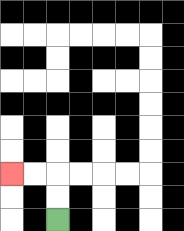{'start': '[2, 9]', 'end': '[0, 7]', 'path_directions': 'U,U,L,L', 'path_coordinates': '[[2, 9], [2, 8], [2, 7], [1, 7], [0, 7]]'}